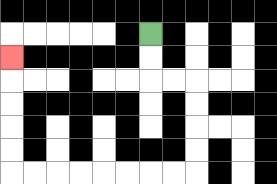{'start': '[6, 1]', 'end': '[0, 2]', 'path_directions': 'D,D,R,R,D,D,D,D,L,L,L,L,L,L,L,L,U,U,U,U,U', 'path_coordinates': '[[6, 1], [6, 2], [6, 3], [7, 3], [8, 3], [8, 4], [8, 5], [8, 6], [8, 7], [7, 7], [6, 7], [5, 7], [4, 7], [3, 7], [2, 7], [1, 7], [0, 7], [0, 6], [0, 5], [0, 4], [0, 3], [0, 2]]'}